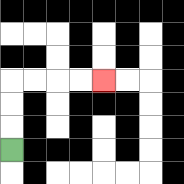{'start': '[0, 6]', 'end': '[4, 3]', 'path_directions': 'U,U,U,R,R,R,R', 'path_coordinates': '[[0, 6], [0, 5], [0, 4], [0, 3], [1, 3], [2, 3], [3, 3], [4, 3]]'}